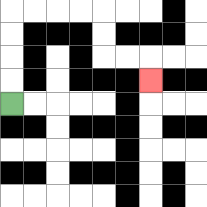{'start': '[0, 4]', 'end': '[6, 3]', 'path_directions': 'U,U,U,U,R,R,R,R,D,D,R,R,D', 'path_coordinates': '[[0, 4], [0, 3], [0, 2], [0, 1], [0, 0], [1, 0], [2, 0], [3, 0], [4, 0], [4, 1], [4, 2], [5, 2], [6, 2], [6, 3]]'}